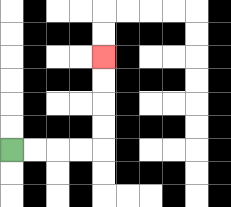{'start': '[0, 6]', 'end': '[4, 2]', 'path_directions': 'R,R,R,R,U,U,U,U', 'path_coordinates': '[[0, 6], [1, 6], [2, 6], [3, 6], [4, 6], [4, 5], [4, 4], [4, 3], [4, 2]]'}